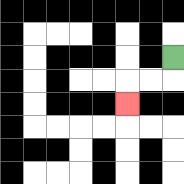{'start': '[7, 2]', 'end': '[5, 4]', 'path_directions': 'D,L,L,D', 'path_coordinates': '[[7, 2], [7, 3], [6, 3], [5, 3], [5, 4]]'}